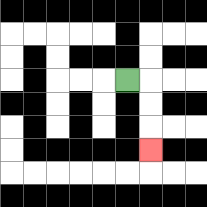{'start': '[5, 3]', 'end': '[6, 6]', 'path_directions': 'R,D,D,D', 'path_coordinates': '[[5, 3], [6, 3], [6, 4], [6, 5], [6, 6]]'}